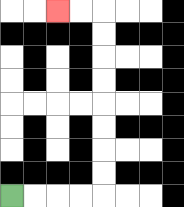{'start': '[0, 8]', 'end': '[2, 0]', 'path_directions': 'R,R,R,R,U,U,U,U,U,U,U,U,L,L', 'path_coordinates': '[[0, 8], [1, 8], [2, 8], [3, 8], [4, 8], [4, 7], [4, 6], [4, 5], [4, 4], [4, 3], [4, 2], [4, 1], [4, 0], [3, 0], [2, 0]]'}